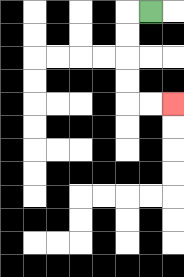{'start': '[6, 0]', 'end': '[7, 4]', 'path_directions': 'L,D,D,D,D,R,R', 'path_coordinates': '[[6, 0], [5, 0], [5, 1], [5, 2], [5, 3], [5, 4], [6, 4], [7, 4]]'}